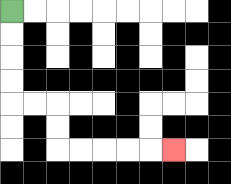{'start': '[0, 0]', 'end': '[7, 6]', 'path_directions': 'D,D,D,D,R,R,D,D,R,R,R,R,R', 'path_coordinates': '[[0, 0], [0, 1], [0, 2], [0, 3], [0, 4], [1, 4], [2, 4], [2, 5], [2, 6], [3, 6], [4, 6], [5, 6], [6, 6], [7, 6]]'}